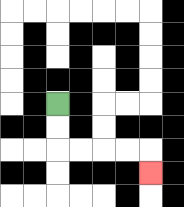{'start': '[2, 4]', 'end': '[6, 7]', 'path_directions': 'D,D,R,R,R,R,D', 'path_coordinates': '[[2, 4], [2, 5], [2, 6], [3, 6], [4, 6], [5, 6], [6, 6], [6, 7]]'}